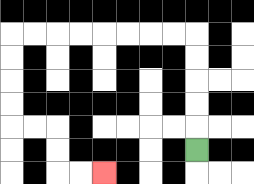{'start': '[8, 6]', 'end': '[4, 7]', 'path_directions': 'U,U,U,U,U,L,L,L,L,L,L,L,L,D,D,D,D,R,R,D,D,R,R', 'path_coordinates': '[[8, 6], [8, 5], [8, 4], [8, 3], [8, 2], [8, 1], [7, 1], [6, 1], [5, 1], [4, 1], [3, 1], [2, 1], [1, 1], [0, 1], [0, 2], [0, 3], [0, 4], [0, 5], [1, 5], [2, 5], [2, 6], [2, 7], [3, 7], [4, 7]]'}